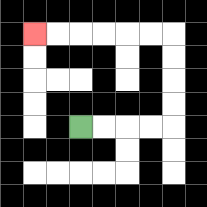{'start': '[3, 5]', 'end': '[1, 1]', 'path_directions': 'R,R,R,R,U,U,U,U,L,L,L,L,L,L', 'path_coordinates': '[[3, 5], [4, 5], [5, 5], [6, 5], [7, 5], [7, 4], [7, 3], [7, 2], [7, 1], [6, 1], [5, 1], [4, 1], [3, 1], [2, 1], [1, 1]]'}